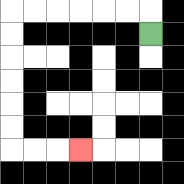{'start': '[6, 1]', 'end': '[3, 6]', 'path_directions': 'U,L,L,L,L,L,L,D,D,D,D,D,D,R,R,R', 'path_coordinates': '[[6, 1], [6, 0], [5, 0], [4, 0], [3, 0], [2, 0], [1, 0], [0, 0], [0, 1], [0, 2], [0, 3], [0, 4], [0, 5], [0, 6], [1, 6], [2, 6], [3, 6]]'}